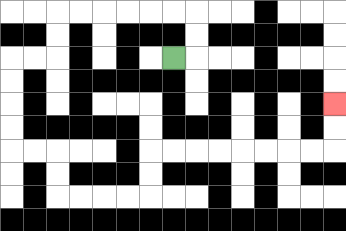{'start': '[7, 2]', 'end': '[14, 4]', 'path_directions': 'R,U,U,L,L,L,L,L,L,D,D,L,L,D,D,D,D,R,R,D,D,R,R,R,R,U,U,R,R,R,R,R,R,R,R,U,U', 'path_coordinates': '[[7, 2], [8, 2], [8, 1], [8, 0], [7, 0], [6, 0], [5, 0], [4, 0], [3, 0], [2, 0], [2, 1], [2, 2], [1, 2], [0, 2], [0, 3], [0, 4], [0, 5], [0, 6], [1, 6], [2, 6], [2, 7], [2, 8], [3, 8], [4, 8], [5, 8], [6, 8], [6, 7], [6, 6], [7, 6], [8, 6], [9, 6], [10, 6], [11, 6], [12, 6], [13, 6], [14, 6], [14, 5], [14, 4]]'}